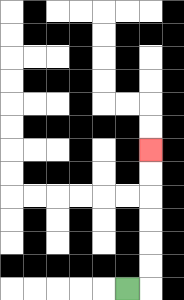{'start': '[5, 12]', 'end': '[6, 6]', 'path_directions': 'R,U,U,U,U,U,U', 'path_coordinates': '[[5, 12], [6, 12], [6, 11], [6, 10], [6, 9], [6, 8], [6, 7], [6, 6]]'}